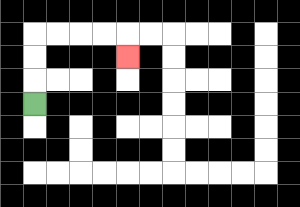{'start': '[1, 4]', 'end': '[5, 2]', 'path_directions': 'U,U,U,R,R,R,R,D', 'path_coordinates': '[[1, 4], [1, 3], [1, 2], [1, 1], [2, 1], [3, 1], [4, 1], [5, 1], [5, 2]]'}